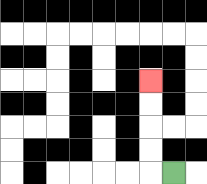{'start': '[7, 7]', 'end': '[6, 3]', 'path_directions': 'L,U,U,U,U', 'path_coordinates': '[[7, 7], [6, 7], [6, 6], [6, 5], [6, 4], [6, 3]]'}